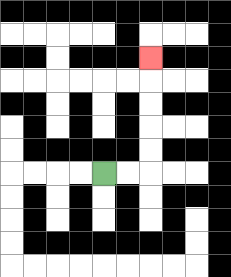{'start': '[4, 7]', 'end': '[6, 2]', 'path_directions': 'R,R,U,U,U,U,U', 'path_coordinates': '[[4, 7], [5, 7], [6, 7], [6, 6], [6, 5], [6, 4], [6, 3], [6, 2]]'}